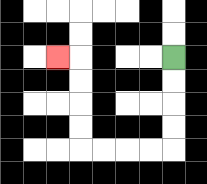{'start': '[7, 2]', 'end': '[2, 2]', 'path_directions': 'D,D,D,D,L,L,L,L,U,U,U,U,L', 'path_coordinates': '[[7, 2], [7, 3], [7, 4], [7, 5], [7, 6], [6, 6], [5, 6], [4, 6], [3, 6], [3, 5], [3, 4], [3, 3], [3, 2], [2, 2]]'}